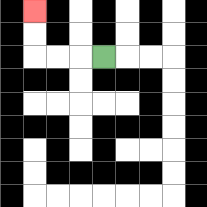{'start': '[4, 2]', 'end': '[1, 0]', 'path_directions': 'L,L,L,U,U', 'path_coordinates': '[[4, 2], [3, 2], [2, 2], [1, 2], [1, 1], [1, 0]]'}